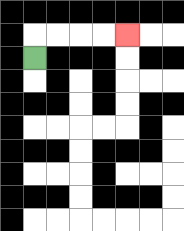{'start': '[1, 2]', 'end': '[5, 1]', 'path_directions': 'U,R,R,R,R', 'path_coordinates': '[[1, 2], [1, 1], [2, 1], [3, 1], [4, 1], [5, 1]]'}